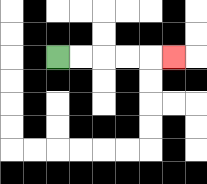{'start': '[2, 2]', 'end': '[7, 2]', 'path_directions': 'R,R,R,R,R', 'path_coordinates': '[[2, 2], [3, 2], [4, 2], [5, 2], [6, 2], [7, 2]]'}